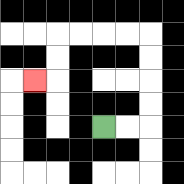{'start': '[4, 5]', 'end': '[1, 3]', 'path_directions': 'R,R,U,U,U,U,L,L,L,L,D,D,L', 'path_coordinates': '[[4, 5], [5, 5], [6, 5], [6, 4], [6, 3], [6, 2], [6, 1], [5, 1], [4, 1], [3, 1], [2, 1], [2, 2], [2, 3], [1, 3]]'}